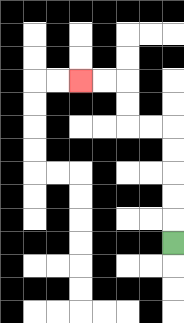{'start': '[7, 10]', 'end': '[3, 3]', 'path_directions': 'U,U,U,U,U,L,L,U,U,L,L', 'path_coordinates': '[[7, 10], [7, 9], [7, 8], [7, 7], [7, 6], [7, 5], [6, 5], [5, 5], [5, 4], [5, 3], [4, 3], [3, 3]]'}